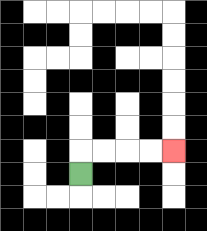{'start': '[3, 7]', 'end': '[7, 6]', 'path_directions': 'U,R,R,R,R', 'path_coordinates': '[[3, 7], [3, 6], [4, 6], [5, 6], [6, 6], [7, 6]]'}